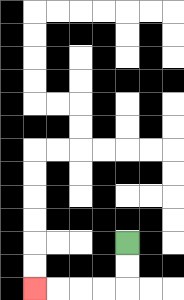{'start': '[5, 10]', 'end': '[1, 12]', 'path_directions': 'D,D,L,L,L,L', 'path_coordinates': '[[5, 10], [5, 11], [5, 12], [4, 12], [3, 12], [2, 12], [1, 12]]'}